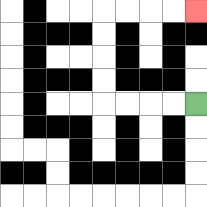{'start': '[8, 4]', 'end': '[8, 0]', 'path_directions': 'L,L,L,L,U,U,U,U,R,R,R,R', 'path_coordinates': '[[8, 4], [7, 4], [6, 4], [5, 4], [4, 4], [4, 3], [4, 2], [4, 1], [4, 0], [5, 0], [6, 0], [7, 0], [8, 0]]'}